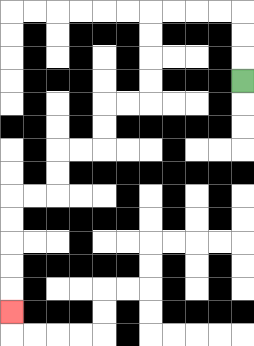{'start': '[10, 3]', 'end': '[0, 13]', 'path_directions': 'U,U,U,L,L,L,L,D,D,D,D,L,L,D,D,L,L,D,D,L,L,D,D,D,D,D', 'path_coordinates': '[[10, 3], [10, 2], [10, 1], [10, 0], [9, 0], [8, 0], [7, 0], [6, 0], [6, 1], [6, 2], [6, 3], [6, 4], [5, 4], [4, 4], [4, 5], [4, 6], [3, 6], [2, 6], [2, 7], [2, 8], [1, 8], [0, 8], [0, 9], [0, 10], [0, 11], [0, 12], [0, 13]]'}